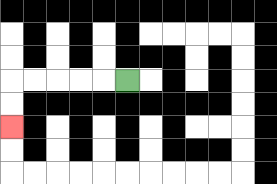{'start': '[5, 3]', 'end': '[0, 5]', 'path_directions': 'L,L,L,L,L,D,D', 'path_coordinates': '[[5, 3], [4, 3], [3, 3], [2, 3], [1, 3], [0, 3], [0, 4], [0, 5]]'}